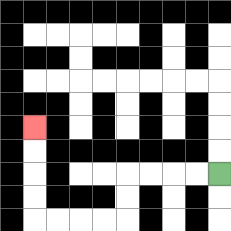{'start': '[9, 7]', 'end': '[1, 5]', 'path_directions': 'L,L,L,L,D,D,L,L,L,L,U,U,U,U', 'path_coordinates': '[[9, 7], [8, 7], [7, 7], [6, 7], [5, 7], [5, 8], [5, 9], [4, 9], [3, 9], [2, 9], [1, 9], [1, 8], [1, 7], [1, 6], [1, 5]]'}